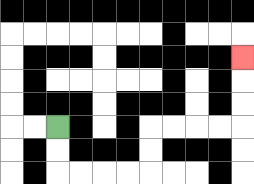{'start': '[2, 5]', 'end': '[10, 2]', 'path_directions': 'D,D,R,R,R,R,U,U,R,R,R,R,U,U,U', 'path_coordinates': '[[2, 5], [2, 6], [2, 7], [3, 7], [4, 7], [5, 7], [6, 7], [6, 6], [6, 5], [7, 5], [8, 5], [9, 5], [10, 5], [10, 4], [10, 3], [10, 2]]'}